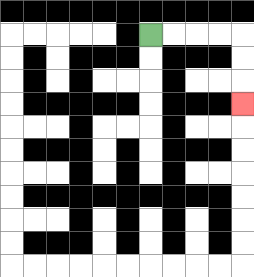{'start': '[6, 1]', 'end': '[10, 4]', 'path_directions': 'R,R,R,R,D,D,D', 'path_coordinates': '[[6, 1], [7, 1], [8, 1], [9, 1], [10, 1], [10, 2], [10, 3], [10, 4]]'}